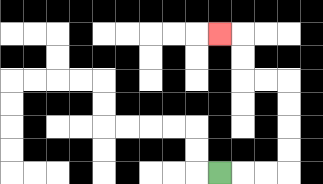{'start': '[9, 7]', 'end': '[9, 1]', 'path_directions': 'R,R,R,U,U,U,U,L,L,U,U,L', 'path_coordinates': '[[9, 7], [10, 7], [11, 7], [12, 7], [12, 6], [12, 5], [12, 4], [12, 3], [11, 3], [10, 3], [10, 2], [10, 1], [9, 1]]'}